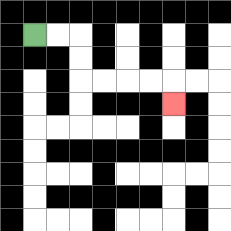{'start': '[1, 1]', 'end': '[7, 4]', 'path_directions': 'R,R,D,D,R,R,R,R,D', 'path_coordinates': '[[1, 1], [2, 1], [3, 1], [3, 2], [3, 3], [4, 3], [5, 3], [6, 3], [7, 3], [7, 4]]'}